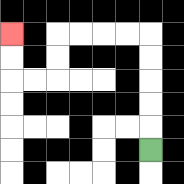{'start': '[6, 6]', 'end': '[0, 1]', 'path_directions': 'U,U,U,U,U,L,L,L,L,D,D,L,L,U,U', 'path_coordinates': '[[6, 6], [6, 5], [6, 4], [6, 3], [6, 2], [6, 1], [5, 1], [4, 1], [3, 1], [2, 1], [2, 2], [2, 3], [1, 3], [0, 3], [0, 2], [0, 1]]'}